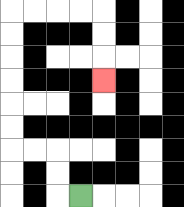{'start': '[3, 8]', 'end': '[4, 3]', 'path_directions': 'L,U,U,L,L,U,U,U,U,U,U,R,R,R,R,D,D,D', 'path_coordinates': '[[3, 8], [2, 8], [2, 7], [2, 6], [1, 6], [0, 6], [0, 5], [0, 4], [0, 3], [0, 2], [0, 1], [0, 0], [1, 0], [2, 0], [3, 0], [4, 0], [4, 1], [4, 2], [4, 3]]'}